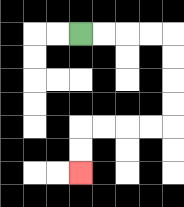{'start': '[3, 1]', 'end': '[3, 7]', 'path_directions': 'R,R,R,R,D,D,D,D,L,L,L,L,D,D', 'path_coordinates': '[[3, 1], [4, 1], [5, 1], [6, 1], [7, 1], [7, 2], [7, 3], [7, 4], [7, 5], [6, 5], [5, 5], [4, 5], [3, 5], [3, 6], [3, 7]]'}